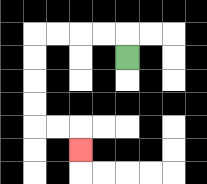{'start': '[5, 2]', 'end': '[3, 6]', 'path_directions': 'U,L,L,L,L,D,D,D,D,R,R,D', 'path_coordinates': '[[5, 2], [5, 1], [4, 1], [3, 1], [2, 1], [1, 1], [1, 2], [1, 3], [1, 4], [1, 5], [2, 5], [3, 5], [3, 6]]'}